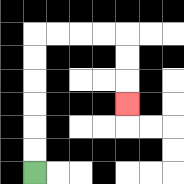{'start': '[1, 7]', 'end': '[5, 4]', 'path_directions': 'U,U,U,U,U,U,R,R,R,R,D,D,D', 'path_coordinates': '[[1, 7], [1, 6], [1, 5], [1, 4], [1, 3], [1, 2], [1, 1], [2, 1], [3, 1], [4, 1], [5, 1], [5, 2], [5, 3], [5, 4]]'}